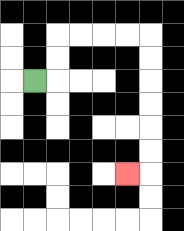{'start': '[1, 3]', 'end': '[5, 7]', 'path_directions': 'R,U,U,R,R,R,R,D,D,D,D,D,D,L', 'path_coordinates': '[[1, 3], [2, 3], [2, 2], [2, 1], [3, 1], [4, 1], [5, 1], [6, 1], [6, 2], [6, 3], [6, 4], [6, 5], [6, 6], [6, 7], [5, 7]]'}